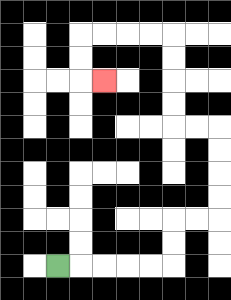{'start': '[2, 11]', 'end': '[4, 3]', 'path_directions': 'R,R,R,R,R,U,U,R,R,U,U,U,U,L,L,U,U,U,U,L,L,L,L,D,D,R', 'path_coordinates': '[[2, 11], [3, 11], [4, 11], [5, 11], [6, 11], [7, 11], [7, 10], [7, 9], [8, 9], [9, 9], [9, 8], [9, 7], [9, 6], [9, 5], [8, 5], [7, 5], [7, 4], [7, 3], [7, 2], [7, 1], [6, 1], [5, 1], [4, 1], [3, 1], [3, 2], [3, 3], [4, 3]]'}